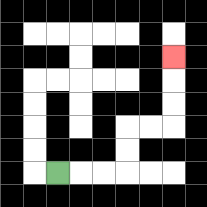{'start': '[2, 7]', 'end': '[7, 2]', 'path_directions': 'R,R,R,U,U,R,R,U,U,U', 'path_coordinates': '[[2, 7], [3, 7], [4, 7], [5, 7], [5, 6], [5, 5], [6, 5], [7, 5], [7, 4], [7, 3], [7, 2]]'}